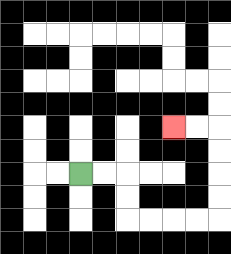{'start': '[3, 7]', 'end': '[7, 5]', 'path_directions': 'R,R,D,D,R,R,R,R,U,U,U,U,L,L', 'path_coordinates': '[[3, 7], [4, 7], [5, 7], [5, 8], [5, 9], [6, 9], [7, 9], [8, 9], [9, 9], [9, 8], [9, 7], [9, 6], [9, 5], [8, 5], [7, 5]]'}